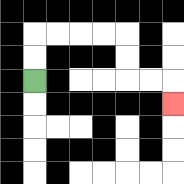{'start': '[1, 3]', 'end': '[7, 4]', 'path_directions': 'U,U,R,R,R,R,D,D,R,R,D', 'path_coordinates': '[[1, 3], [1, 2], [1, 1], [2, 1], [3, 1], [4, 1], [5, 1], [5, 2], [5, 3], [6, 3], [7, 3], [7, 4]]'}